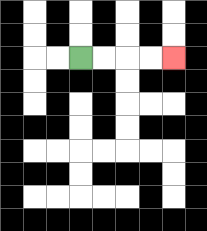{'start': '[3, 2]', 'end': '[7, 2]', 'path_directions': 'R,R,R,R', 'path_coordinates': '[[3, 2], [4, 2], [5, 2], [6, 2], [7, 2]]'}